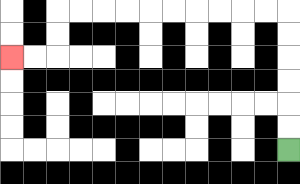{'start': '[12, 6]', 'end': '[0, 2]', 'path_directions': 'U,U,U,U,U,U,L,L,L,L,L,L,L,L,L,L,D,D,L,L', 'path_coordinates': '[[12, 6], [12, 5], [12, 4], [12, 3], [12, 2], [12, 1], [12, 0], [11, 0], [10, 0], [9, 0], [8, 0], [7, 0], [6, 0], [5, 0], [4, 0], [3, 0], [2, 0], [2, 1], [2, 2], [1, 2], [0, 2]]'}